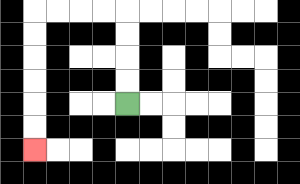{'start': '[5, 4]', 'end': '[1, 6]', 'path_directions': 'U,U,U,U,L,L,L,L,D,D,D,D,D,D', 'path_coordinates': '[[5, 4], [5, 3], [5, 2], [5, 1], [5, 0], [4, 0], [3, 0], [2, 0], [1, 0], [1, 1], [1, 2], [1, 3], [1, 4], [1, 5], [1, 6]]'}